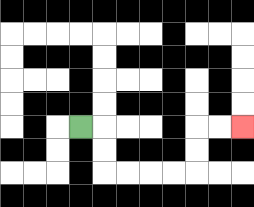{'start': '[3, 5]', 'end': '[10, 5]', 'path_directions': 'R,D,D,R,R,R,R,U,U,R,R', 'path_coordinates': '[[3, 5], [4, 5], [4, 6], [4, 7], [5, 7], [6, 7], [7, 7], [8, 7], [8, 6], [8, 5], [9, 5], [10, 5]]'}